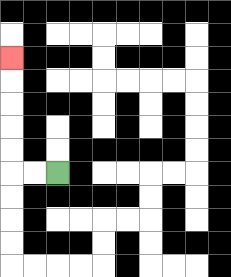{'start': '[2, 7]', 'end': '[0, 2]', 'path_directions': 'L,L,U,U,U,U,U', 'path_coordinates': '[[2, 7], [1, 7], [0, 7], [0, 6], [0, 5], [0, 4], [0, 3], [0, 2]]'}